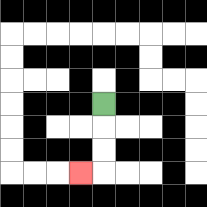{'start': '[4, 4]', 'end': '[3, 7]', 'path_directions': 'D,D,D,L', 'path_coordinates': '[[4, 4], [4, 5], [4, 6], [4, 7], [3, 7]]'}